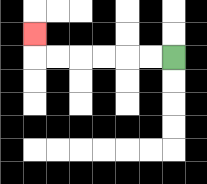{'start': '[7, 2]', 'end': '[1, 1]', 'path_directions': 'L,L,L,L,L,L,U', 'path_coordinates': '[[7, 2], [6, 2], [5, 2], [4, 2], [3, 2], [2, 2], [1, 2], [1, 1]]'}